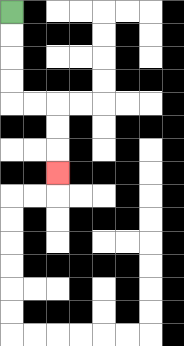{'start': '[0, 0]', 'end': '[2, 7]', 'path_directions': 'D,D,D,D,R,R,D,D,D', 'path_coordinates': '[[0, 0], [0, 1], [0, 2], [0, 3], [0, 4], [1, 4], [2, 4], [2, 5], [2, 6], [2, 7]]'}